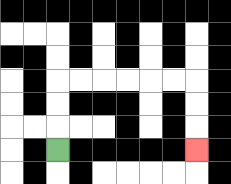{'start': '[2, 6]', 'end': '[8, 6]', 'path_directions': 'U,U,U,R,R,R,R,R,R,D,D,D', 'path_coordinates': '[[2, 6], [2, 5], [2, 4], [2, 3], [3, 3], [4, 3], [5, 3], [6, 3], [7, 3], [8, 3], [8, 4], [8, 5], [8, 6]]'}